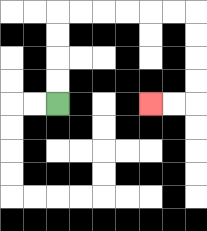{'start': '[2, 4]', 'end': '[6, 4]', 'path_directions': 'U,U,U,U,R,R,R,R,R,R,D,D,D,D,L,L', 'path_coordinates': '[[2, 4], [2, 3], [2, 2], [2, 1], [2, 0], [3, 0], [4, 0], [5, 0], [6, 0], [7, 0], [8, 0], [8, 1], [8, 2], [8, 3], [8, 4], [7, 4], [6, 4]]'}